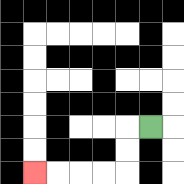{'start': '[6, 5]', 'end': '[1, 7]', 'path_directions': 'L,D,D,L,L,L,L', 'path_coordinates': '[[6, 5], [5, 5], [5, 6], [5, 7], [4, 7], [3, 7], [2, 7], [1, 7]]'}